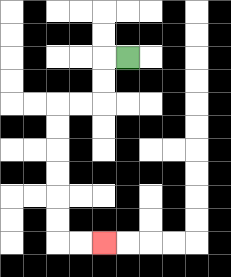{'start': '[5, 2]', 'end': '[4, 10]', 'path_directions': 'L,D,D,L,L,D,D,D,D,D,D,R,R', 'path_coordinates': '[[5, 2], [4, 2], [4, 3], [4, 4], [3, 4], [2, 4], [2, 5], [2, 6], [2, 7], [2, 8], [2, 9], [2, 10], [3, 10], [4, 10]]'}